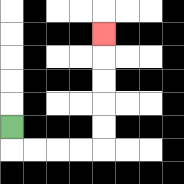{'start': '[0, 5]', 'end': '[4, 1]', 'path_directions': 'D,R,R,R,R,U,U,U,U,U', 'path_coordinates': '[[0, 5], [0, 6], [1, 6], [2, 6], [3, 6], [4, 6], [4, 5], [4, 4], [4, 3], [4, 2], [4, 1]]'}